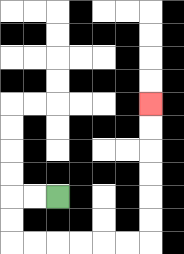{'start': '[2, 8]', 'end': '[6, 4]', 'path_directions': 'L,L,D,D,R,R,R,R,R,R,U,U,U,U,U,U', 'path_coordinates': '[[2, 8], [1, 8], [0, 8], [0, 9], [0, 10], [1, 10], [2, 10], [3, 10], [4, 10], [5, 10], [6, 10], [6, 9], [6, 8], [6, 7], [6, 6], [6, 5], [6, 4]]'}